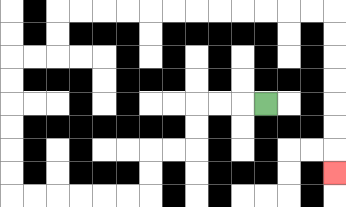{'start': '[11, 4]', 'end': '[14, 7]', 'path_directions': 'L,L,L,D,D,L,L,D,D,L,L,L,L,L,L,U,U,U,U,U,U,R,R,U,U,R,R,R,R,R,R,R,R,R,R,R,R,D,D,D,D,D,D,D', 'path_coordinates': '[[11, 4], [10, 4], [9, 4], [8, 4], [8, 5], [8, 6], [7, 6], [6, 6], [6, 7], [6, 8], [5, 8], [4, 8], [3, 8], [2, 8], [1, 8], [0, 8], [0, 7], [0, 6], [0, 5], [0, 4], [0, 3], [0, 2], [1, 2], [2, 2], [2, 1], [2, 0], [3, 0], [4, 0], [5, 0], [6, 0], [7, 0], [8, 0], [9, 0], [10, 0], [11, 0], [12, 0], [13, 0], [14, 0], [14, 1], [14, 2], [14, 3], [14, 4], [14, 5], [14, 6], [14, 7]]'}